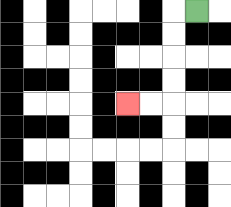{'start': '[8, 0]', 'end': '[5, 4]', 'path_directions': 'L,D,D,D,D,L,L', 'path_coordinates': '[[8, 0], [7, 0], [7, 1], [7, 2], [7, 3], [7, 4], [6, 4], [5, 4]]'}